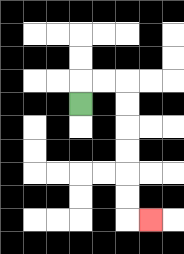{'start': '[3, 4]', 'end': '[6, 9]', 'path_directions': 'U,R,R,D,D,D,D,D,D,R', 'path_coordinates': '[[3, 4], [3, 3], [4, 3], [5, 3], [5, 4], [5, 5], [5, 6], [5, 7], [5, 8], [5, 9], [6, 9]]'}